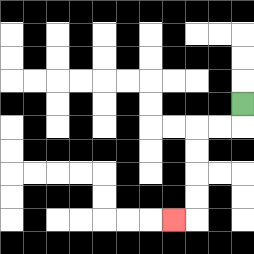{'start': '[10, 4]', 'end': '[7, 9]', 'path_directions': 'D,L,L,D,D,D,D,L', 'path_coordinates': '[[10, 4], [10, 5], [9, 5], [8, 5], [8, 6], [8, 7], [8, 8], [8, 9], [7, 9]]'}